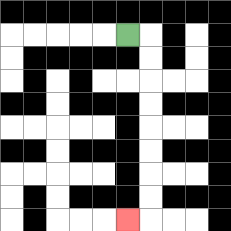{'start': '[5, 1]', 'end': '[5, 9]', 'path_directions': 'R,D,D,D,D,D,D,D,D,L', 'path_coordinates': '[[5, 1], [6, 1], [6, 2], [6, 3], [6, 4], [6, 5], [6, 6], [6, 7], [6, 8], [6, 9], [5, 9]]'}